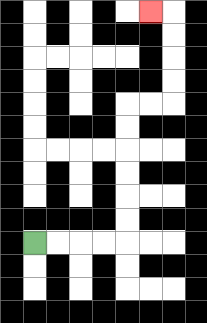{'start': '[1, 10]', 'end': '[6, 0]', 'path_directions': 'R,R,R,R,U,U,U,U,U,U,R,R,U,U,U,U,L', 'path_coordinates': '[[1, 10], [2, 10], [3, 10], [4, 10], [5, 10], [5, 9], [5, 8], [5, 7], [5, 6], [5, 5], [5, 4], [6, 4], [7, 4], [7, 3], [7, 2], [7, 1], [7, 0], [6, 0]]'}